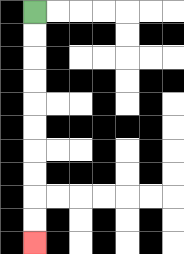{'start': '[1, 0]', 'end': '[1, 10]', 'path_directions': 'D,D,D,D,D,D,D,D,D,D', 'path_coordinates': '[[1, 0], [1, 1], [1, 2], [1, 3], [1, 4], [1, 5], [1, 6], [1, 7], [1, 8], [1, 9], [1, 10]]'}